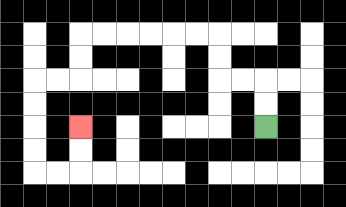{'start': '[11, 5]', 'end': '[3, 5]', 'path_directions': 'U,U,L,L,U,U,L,L,L,L,L,L,D,D,L,L,D,D,D,D,R,R,U,U', 'path_coordinates': '[[11, 5], [11, 4], [11, 3], [10, 3], [9, 3], [9, 2], [9, 1], [8, 1], [7, 1], [6, 1], [5, 1], [4, 1], [3, 1], [3, 2], [3, 3], [2, 3], [1, 3], [1, 4], [1, 5], [1, 6], [1, 7], [2, 7], [3, 7], [3, 6], [3, 5]]'}